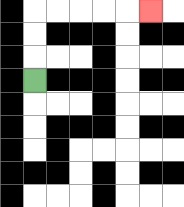{'start': '[1, 3]', 'end': '[6, 0]', 'path_directions': 'U,U,U,R,R,R,R,R', 'path_coordinates': '[[1, 3], [1, 2], [1, 1], [1, 0], [2, 0], [3, 0], [4, 0], [5, 0], [6, 0]]'}